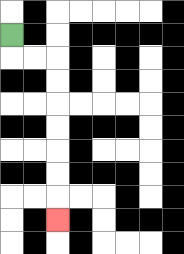{'start': '[0, 1]', 'end': '[2, 9]', 'path_directions': 'D,R,R,D,D,D,D,D,D,D', 'path_coordinates': '[[0, 1], [0, 2], [1, 2], [2, 2], [2, 3], [2, 4], [2, 5], [2, 6], [2, 7], [2, 8], [2, 9]]'}